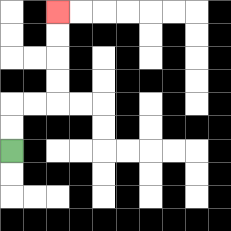{'start': '[0, 6]', 'end': '[2, 0]', 'path_directions': 'U,U,R,R,U,U,U,U', 'path_coordinates': '[[0, 6], [0, 5], [0, 4], [1, 4], [2, 4], [2, 3], [2, 2], [2, 1], [2, 0]]'}